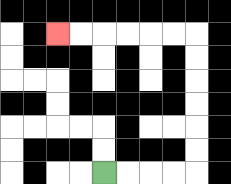{'start': '[4, 7]', 'end': '[2, 1]', 'path_directions': 'R,R,R,R,U,U,U,U,U,U,L,L,L,L,L,L', 'path_coordinates': '[[4, 7], [5, 7], [6, 7], [7, 7], [8, 7], [8, 6], [8, 5], [8, 4], [8, 3], [8, 2], [8, 1], [7, 1], [6, 1], [5, 1], [4, 1], [3, 1], [2, 1]]'}